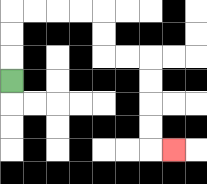{'start': '[0, 3]', 'end': '[7, 6]', 'path_directions': 'U,U,U,R,R,R,R,D,D,R,R,D,D,D,D,R', 'path_coordinates': '[[0, 3], [0, 2], [0, 1], [0, 0], [1, 0], [2, 0], [3, 0], [4, 0], [4, 1], [4, 2], [5, 2], [6, 2], [6, 3], [6, 4], [6, 5], [6, 6], [7, 6]]'}